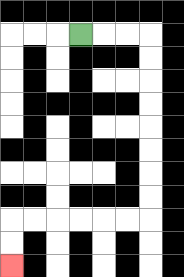{'start': '[3, 1]', 'end': '[0, 11]', 'path_directions': 'R,R,R,D,D,D,D,D,D,D,D,L,L,L,L,L,L,D,D', 'path_coordinates': '[[3, 1], [4, 1], [5, 1], [6, 1], [6, 2], [6, 3], [6, 4], [6, 5], [6, 6], [6, 7], [6, 8], [6, 9], [5, 9], [4, 9], [3, 9], [2, 9], [1, 9], [0, 9], [0, 10], [0, 11]]'}